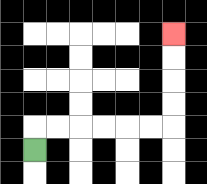{'start': '[1, 6]', 'end': '[7, 1]', 'path_directions': 'U,R,R,R,R,R,R,U,U,U,U', 'path_coordinates': '[[1, 6], [1, 5], [2, 5], [3, 5], [4, 5], [5, 5], [6, 5], [7, 5], [7, 4], [7, 3], [7, 2], [7, 1]]'}